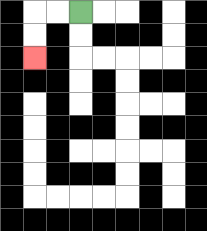{'start': '[3, 0]', 'end': '[1, 2]', 'path_directions': 'L,L,D,D', 'path_coordinates': '[[3, 0], [2, 0], [1, 0], [1, 1], [1, 2]]'}